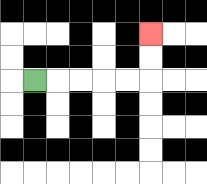{'start': '[1, 3]', 'end': '[6, 1]', 'path_directions': 'R,R,R,R,R,U,U', 'path_coordinates': '[[1, 3], [2, 3], [3, 3], [4, 3], [5, 3], [6, 3], [6, 2], [6, 1]]'}